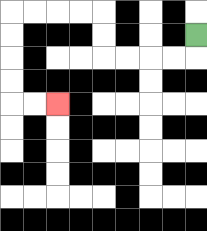{'start': '[8, 1]', 'end': '[2, 4]', 'path_directions': 'D,L,L,L,L,U,U,L,L,L,L,D,D,D,D,R,R', 'path_coordinates': '[[8, 1], [8, 2], [7, 2], [6, 2], [5, 2], [4, 2], [4, 1], [4, 0], [3, 0], [2, 0], [1, 0], [0, 0], [0, 1], [0, 2], [0, 3], [0, 4], [1, 4], [2, 4]]'}